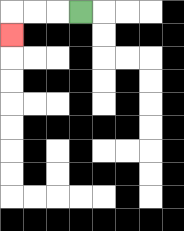{'start': '[3, 0]', 'end': '[0, 1]', 'path_directions': 'L,L,L,D', 'path_coordinates': '[[3, 0], [2, 0], [1, 0], [0, 0], [0, 1]]'}